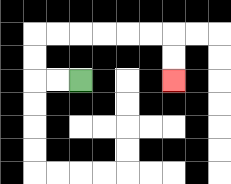{'start': '[3, 3]', 'end': '[7, 3]', 'path_directions': 'L,L,U,U,R,R,R,R,R,R,D,D', 'path_coordinates': '[[3, 3], [2, 3], [1, 3], [1, 2], [1, 1], [2, 1], [3, 1], [4, 1], [5, 1], [6, 1], [7, 1], [7, 2], [7, 3]]'}